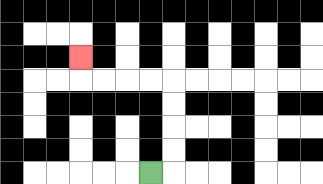{'start': '[6, 7]', 'end': '[3, 2]', 'path_directions': 'R,U,U,U,U,L,L,L,L,U', 'path_coordinates': '[[6, 7], [7, 7], [7, 6], [7, 5], [7, 4], [7, 3], [6, 3], [5, 3], [4, 3], [3, 3], [3, 2]]'}